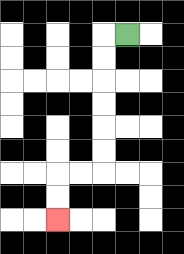{'start': '[5, 1]', 'end': '[2, 9]', 'path_directions': 'L,D,D,D,D,D,D,L,L,D,D', 'path_coordinates': '[[5, 1], [4, 1], [4, 2], [4, 3], [4, 4], [4, 5], [4, 6], [4, 7], [3, 7], [2, 7], [2, 8], [2, 9]]'}